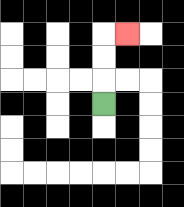{'start': '[4, 4]', 'end': '[5, 1]', 'path_directions': 'U,U,U,R', 'path_coordinates': '[[4, 4], [4, 3], [4, 2], [4, 1], [5, 1]]'}